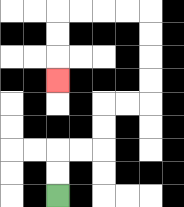{'start': '[2, 8]', 'end': '[2, 3]', 'path_directions': 'U,U,R,R,U,U,R,R,U,U,U,U,L,L,L,L,D,D,D', 'path_coordinates': '[[2, 8], [2, 7], [2, 6], [3, 6], [4, 6], [4, 5], [4, 4], [5, 4], [6, 4], [6, 3], [6, 2], [6, 1], [6, 0], [5, 0], [4, 0], [3, 0], [2, 0], [2, 1], [2, 2], [2, 3]]'}